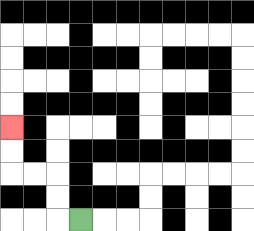{'start': '[3, 9]', 'end': '[0, 5]', 'path_directions': 'L,U,U,L,L,U,U', 'path_coordinates': '[[3, 9], [2, 9], [2, 8], [2, 7], [1, 7], [0, 7], [0, 6], [0, 5]]'}